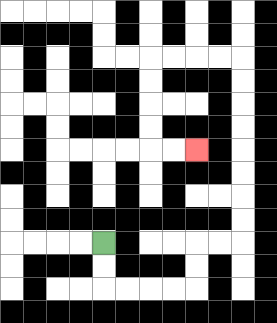{'start': '[4, 10]', 'end': '[8, 6]', 'path_directions': 'D,D,R,R,R,R,U,U,R,R,U,U,U,U,U,U,U,U,L,L,L,L,D,D,D,D,R,R', 'path_coordinates': '[[4, 10], [4, 11], [4, 12], [5, 12], [6, 12], [7, 12], [8, 12], [8, 11], [8, 10], [9, 10], [10, 10], [10, 9], [10, 8], [10, 7], [10, 6], [10, 5], [10, 4], [10, 3], [10, 2], [9, 2], [8, 2], [7, 2], [6, 2], [6, 3], [6, 4], [6, 5], [6, 6], [7, 6], [8, 6]]'}